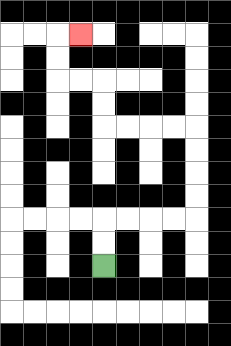{'start': '[4, 11]', 'end': '[3, 1]', 'path_directions': 'U,U,R,R,R,R,U,U,U,U,L,L,L,L,U,U,L,L,U,U,R', 'path_coordinates': '[[4, 11], [4, 10], [4, 9], [5, 9], [6, 9], [7, 9], [8, 9], [8, 8], [8, 7], [8, 6], [8, 5], [7, 5], [6, 5], [5, 5], [4, 5], [4, 4], [4, 3], [3, 3], [2, 3], [2, 2], [2, 1], [3, 1]]'}